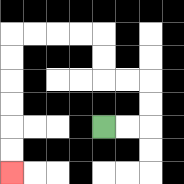{'start': '[4, 5]', 'end': '[0, 7]', 'path_directions': 'R,R,U,U,L,L,U,U,L,L,L,L,D,D,D,D,D,D', 'path_coordinates': '[[4, 5], [5, 5], [6, 5], [6, 4], [6, 3], [5, 3], [4, 3], [4, 2], [4, 1], [3, 1], [2, 1], [1, 1], [0, 1], [0, 2], [0, 3], [0, 4], [0, 5], [0, 6], [0, 7]]'}